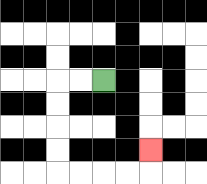{'start': '[4, 3]', 'end': '[6, 6]', 'path_directions': 'L,L,D,D,D,D,R,R,R,R,U', 'path_coordinates': '[[4, 3], [3, 3], [2, 3], [2, 4], [2, 5], [2, 6], [2, 7], [3, 7], [4, 7], [5, 7], [6, 7], [6, 6]]'}